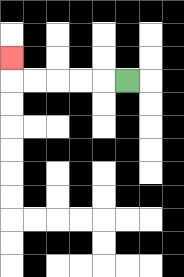{'start': '[5, 3]', 'end': '[0, 2]', 'path_directions': 'L,L,L,L,L,U', 'path_coordinates': '[[5, 3], [4, 3], [3, 3], [2, 3], [1, 3], [0, 3], [0, 2]]'}